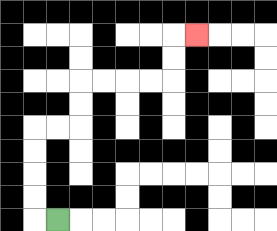{'start': '[2, 9]', 'end': '[8, 1]', 'path_directions': 'L,U,U,U,U,R,R,U,U,R,R,R,R,U,U,R', 'path_coordinates': '[[2, 9], [1, 9], [1, 8], [1, 7], [1, 6], [1, 5], [2, 5], [3, 5], [3, 4], [3, 3], [4, 3], [5, 3], [6, 3], [7, 3], [7, 2], [7, 1], [8, 1]]'}